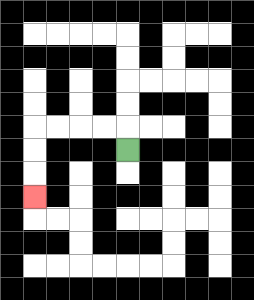{'start': '[5, 6]', 'end': '[1, 8]', 'path_directions': 'U,L,L,L,L,D,D,D', 'path_coordinates': '[[5, 6], [5, 5], [4, 5], [3, 5], [2, 5], [1, 5], [1, 6], [1, 7], [1, 8]]'}